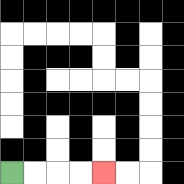{'start': '[0, 7]', 'end': '[4, 7]', 'path_directions': 'R,R,R,R', 'path_coordinates': '[[0, 7], [1, 7], [2, 7], [3, 7], [4, 7]]'}